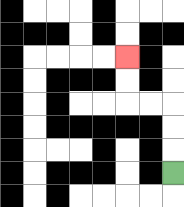{'start': '[7, 7]', 'end': '[5, 2]', 'path_directions': 'U,U,U,L,L,U,U', 'path_coordinates': '[[7, 7], [7, 6], [7, 5], [7, 4], [6, 4], [5, 4], [5, 3], [5, 2]]'}